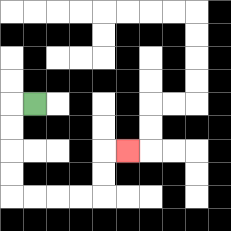{'start': '[1, 4]', 'end': '[5, 6]', 'path_directions': 'L,D,D,D,D,R,R,R,R,U,U,R', 'path_coordinates': '[[1, 4], [0, 4], [0, 5], [0, 6], [0, 7], [0, 8], [1, 8], [2, 8], [3, 8], [4, 8], [4, 7], [4, 6], [5, 6]]'}